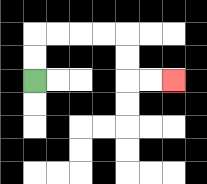{'start': '[1, 3]', 'end': '[7, 3]', 'path_directions': 'U,U,R,R,R,R,D,D,R,R', 'path_coordinates': '[[1, 3], [1, 2], [1, 1], [2, 1], [3, 1], [4, 1], [5, 1], [5, 2], [5, 3], [6, 3], [7, 3]]'}